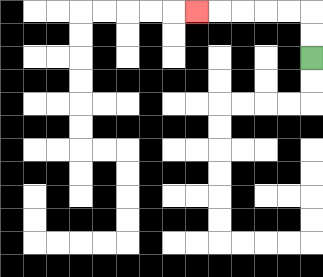{'start': '[13, 2]', 'end': '[8, 0]', 'path_directions': 'U,U,L,L,L,L,L', 'path_coordinates': '[[13, 2], [13, 1], [13, 0], [12, 0], [11, 0], [10, 0], [9, 0], [8, 0]]'}